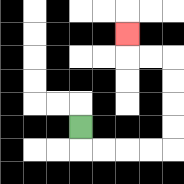{'start': '[3, 5]', 'end': '[5, 1]', 'path_directions': 'D,R,R,R,R,U,U,U,U,L,L,U', 'path_coordinates': '[[3, 5], [3, 6], [4, 6], [5, 6], [6, 6], [7, 6], [7, 5], [7, 4], [7, 3], [7, 2], [6, 2], [5, 2], [5, 1]]'}